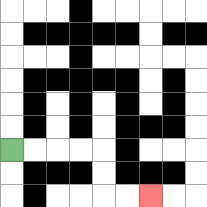{'start': '[0, 6]', 'end': '[6, 8]', 'path_directions': 'R,R,R,R,D,D,R,R', 'path_coordinates': '[[0, 6], [1, 6], [2, 6], [3, 6], [4, 6], [4, 7], [4, 8], [5, 8], [6, 8]]'}